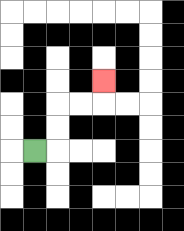{'start': '[1, 6]', 'end': '[4, 3]', 'path_directions': 'R,U,U,R,R,U', 'path_coordinates': '[[1, 6], [2, 6], [2, 5], [2, 4], [3, 4], [4, 4], [4, 3]]'}